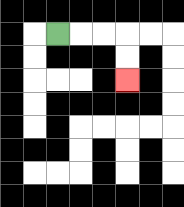{'start': '[2, 1]', 'end': '[5, 3]', 'path_directions': 'R,R,R,D,D', 'path_coordinates': '[[2, 1], [3, 1], [4, 1], [5, 1], [5, 2], [5, 3]]'}